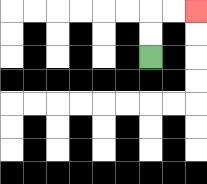{'start': '[6, 2]', 'end': '[8, 0]', 'path_directions': 'U,U,R,R', 'path_coordinates': '[[6, 2], [6, 1], [6, 0], [7, 0], [8, 0]]'}